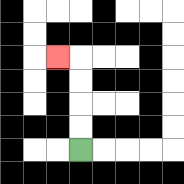{'start': '[3, 6]', 'end': '[2, 2]', 'path_directions': 'U,U,U,U,L', 'path_coordinates': '[[3, 6], [3, 5], [3, 4], [3, 3], [3, 2], [2, 2]]'}